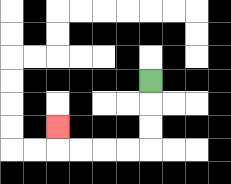{'start': '[6, 3]', 'end': '[2, 5]', 'path_directions': 'D,D,D,L,L,L,L,U', 'path_coordinates': '[[6, 3], [6, 4], [6, 5], [6, 6], [5, 6], [4, 6], [3, 6], [2, 6], [2, 5]]'}